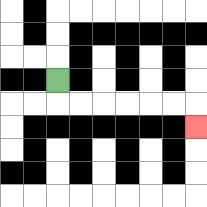{'start': '[2, 3]', 'end': '[8, 5]', 'path_directions': 'D,R,R,R,R,R,R,D', 'path_coordinates': '[[2, 3], [2, 4], [3, 4], [4, 4], [5, 4], [6, 4], [7, 4], [8, 4], [8, 5]]'}